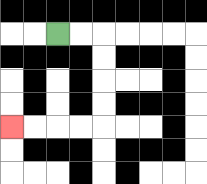{'start': '[2, 1]', 'end': '[0, 5]', 'path_directions': 'R,R,D,D,D,D,L,L,L,L', 'path_coordinates': '[[2, 1], [3, 1], [4, 1], [4, 2], [4, 3], [4, 4], [4, 5], [3, 5], [2, 5], [1, 5], [0, 5]]'}